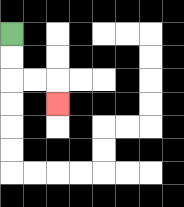{'start': '[0, 1]', 'end': '[2, 4]', 'path_directions': 'D,D,R,R,D', 'path_coordinates': '[[0, 1], [0, 2], [0, 3], [1, 3], [2, 3], [2, 4]]'}